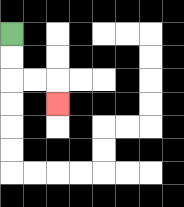{'start': '[0, 1]', 'end': '[2, 4]', 'path_directions': 'D,D,R,R,D', 'path_coordinates': '[[0, 1], [0, 2], [0, 3], [1, 3], [2, 3], [2, 4]]'}